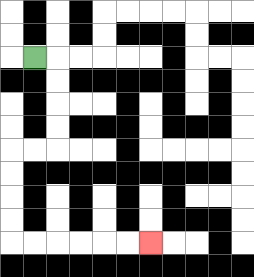{'start': '[1, 2]', 'end': '[6, 10]', 'path_directions': 'R,D,D,D,D,L,L,D,D,D,D,R,R,R,R,R,R', 'path_coordinates': '[[1, 2], [2, 2], [2, 3], [2, 4], [2, 5], [2, 6], [1, 6], [0, 6], [0, 7], [0, 8], [0, 9], [0, 10], [1, 10], [2, 10], [3, 10], [4, 10], [5, 10], [6, 10]]'}